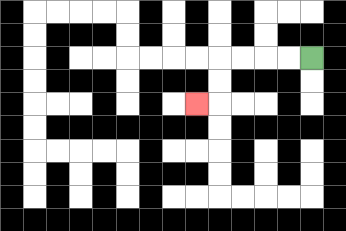{'start': '[13, 2]', 'end': '[8, 4]', 'path_directions': 'L,L,L,L,D,D,L', 'path_coordinates': '[[13, 2], [12, 2], [11, 2], [10, 2], [9, 2], [9, 3], [9, 4], [8, 4]]'}